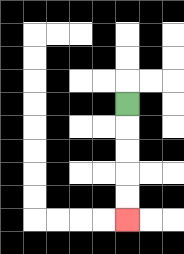{'start': '[5, 4]', 'end': '[5, 9]', 'path_directions': 'D,D,D,D,D', 'path_coordinates': '[[5, 4], [5, 5], [5, 6], [5, 7], [5, 8], [5, 9]]'}